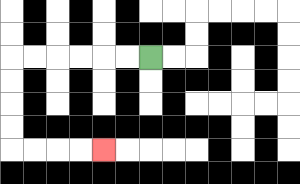{'start': '[6, 2]', 'end': '[4, 6]', 'path_directions': 'L,L,L,L,L,L,D,D,D,D,R,R,R,R', 'path_coordinates': '[[6, 2], [5, 2], [4, 2], [3, 2], [2, 2], [1, 2], [0, 2], [0, 3], [0, 4], [0, 5], [0, 6], [1, 6], [2, 6], [3, 6], [4, 6]]'}